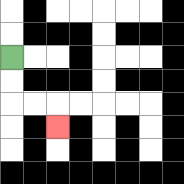{'start': '[0, 2]', 'end': '[2, 5]', 'path_directions': 'D,D,R,R,D', 'path_coordinates': '[[0, 2], [0, 3], [0, 4], [1, 4], [2, 4], [2, 5]]'}